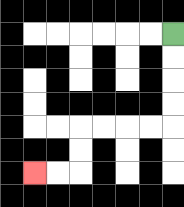{'start': '[7, 1]', 'end': '[1, 7]', 'path_directions': 'D,D,D,D,L,L,L,L,D,D,L,L', 'path_coordinates': '[[7, 1], [7, 2], [7, 3], [7, 4], [7, 5], [6, 5], [5, 5], [4, 5], [3, 5], [3, 6], [3, 7], [2, 7], [1, 7]]'}